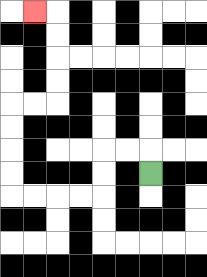{'start': '[6, 7]', 'end': '[1, 0]', 'path_directions': 'U,L,L,D,D,L,L,L,L,U,U,U,U,R,R,U,U,U,U,L', 'path_coordinates': '[[6, 7], [6, 6], [5, 6], [4, 6], [4, 7], [4, 8], [3, 8], [2, 8], [1, 8], [0, 8], [0, 7], [0, 6], [0, 5], [0, 4], [1, 4], [2, 4], [2, 3], [2, 2], [2, 1], [2, 0], [1, 0]]'}